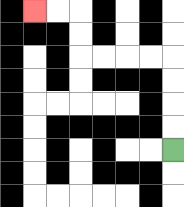{'start': '[7, 6]', 'end': '[1, 0]', 'path_directions': 'U,U,U,U,L,L,L,L,U,U,L,L', 'path_coordinates': '[[7, 6], [7, 5], [7, 4], [7, 3], [7, 2], [6, 2], [5, 2], [4, 2], [3, 2], [3, 1], [3, 0], [2, 0], [1, 0]]'}